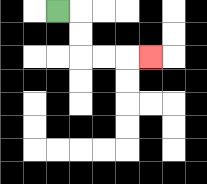{'start': '[2, 0]', 'end': '[6, 2]', 'path_directions': 'R,D,D,R,R,R', 'path_coordinates': '[[2, 0], [3, 0], [3, 1], [3, 2], [4, 2], [5, 2], [6, 2]]'}